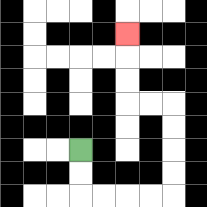{'start': '[3, 6]', 'end': '[5, 1]', 'path_directions': 'D,D,R,R,R,R,U,U,U,U,L,L,U,U,U', 'path_coordinates': '[[3, 6], [3, 7], [3, 8], [4, 8], [5, 8], [6, 8], [7, 8], [7, 7], [7, 6], [7, 5], [7, 4], [6, 4], [5, 4], [5, 3], [5, 2], [5, 1]]'}